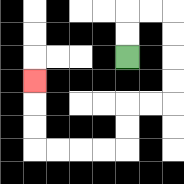{'start': '[5, 2]', 'end': '[1, 3]', 'path_directions': 'U,U,R,R,D,D,D,D,L,L,D,D,L,L,L,L,U,U,U', 'path_coordinates': '[[5, 2], [5, 1], [5, 0], [6, 0], [7, 0], [7, 1], [7, 2], [7, 3], [7, 4], [6, 4], [5, 4], [5, 5], [5, 6], [4, 6], [3, 6], [2, 6], [1, 6], [1, 5], [1, 4], [1, 3]]'}